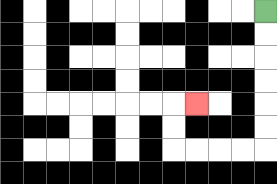{'start': '[11, 0]', 'end': '[8, 4]', 'path_directions': 'D,D,D,D,D,D,L,L,L,L,U,U,R', 'path_coordinates': '[[11, 0], [11, 1], [11, 2], [11, 3], [11, 4], [11, 5], [11, 6], [10, 6], [9, 6], [8, 6], [7, 6], [7, 5], [7, 4], [8, 4]]'}